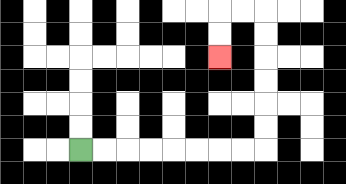{'start': '[3, 6]', 'end': '[9, 2]', 'path_directions': 'R,R,R,R,R,R,R,R,U,U,U,U,U,U,L,L,D,D', 'path_coordinates': '[[3, 6], [4, 6], [5, 6], [6, 6], [7, 6], [8, 6], [9, 6], [10, 6], [11, 6], [11, 5], [11, 4], [11, 3], [11, 2], [11, 1], [11, 0], [10, 0], [9, 0], [9, 1], [9, 2]]'}